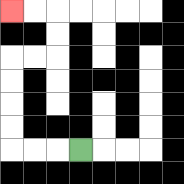{'start': '[3, 6]', 'end': '[0, 0]', 'path_directions': 'L,L,L,U,U,U,U,R,R,U,U,L,L', 'path_coordinates': '[[3, 6], [2, 6], [1, 6], [0, 6], [0, 5], [0, 4], [0, 3], [0, 2], [1, 2], [2, 2], [2, 1], [2, 0], [1, 0], [0, 0]]'}